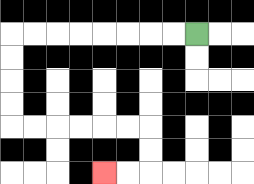{'start': '[8, 1]', 'end': '[4, 7]', 'path_directions': 'L,L,L,L,L,L,L,L,D,D,D,D,R,R,R,R,R,R,D,D,L,L', 'path_coordinates': '[[8, 1], [7, 1], [6, 1], [5, 1], [4, 1], [3, 1], [2, 1], [1, 1], [0, 1], [0, 2], [0, 3], [0, 4], [0, 5], [1, 5], [2, 5], [3, 5], [4, 5], [5, 5], [6, 5], [6, 6], [6, 7], [5, 7], [4, 7]]'}